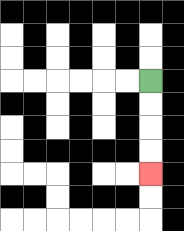{'start': '[6, 3]', 'end': '[6, 7]', 'path_directions': 'D,D,D,D', 'path_coordinates': '[[6, 3], [6, 4], [6, 5], [6, 6], [6, 7]]'}